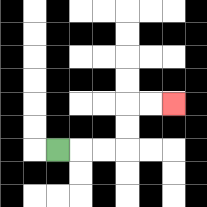{'start': '[2, 6]', 'end': '[7, 4]', 'path_directions': 'R,R,R,U,U,R,R', 'path_coordinates': '[[2, 6], [3, 6], [4, 6], [5, 6], [5, 5], [5, 4], [6, 4], [7, 4]]'}